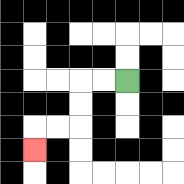{'start': '[5, 3]', 'end': '[1, 6]', 'path_directions': 'L,L,D,D,L,L,D', 'path_coordinates': '[[5, 3], [4, 3], [3, 3], [3, 4], [3, 5], [2, 5], [1, 5], [1, 6]]'}